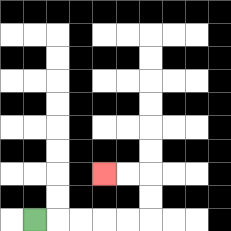{'start': '[1, 9]', 'end': '[4, 7]', 'path_directions': 'R,R,R,R,R,U,U,L,L', 'path_coordinates': '[[1, 9], [2, 9], [3, 9], [4, 9], [5, 9], [6, 9], [6, 8], [6, 7], [5, 7], [4, 7]]'}